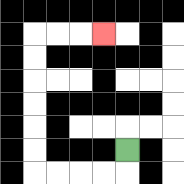{'start': '[5, 6]', 'end': '[4, 1]', 'path_directions': 'D,L,L,L,L,U,U,U,U,U,U,R,R,R', 'path_coordinates': '[[5, 6], [5, 7], [4, 7], [3, 7], [2, 7], [1, 7], [1, 6], [1, 5], [1, 4], [1, 3], [1, 2], [1, 1], [2, 1], [3, 1], [4, 1]]'}